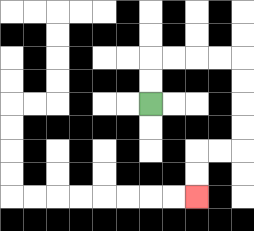{'start': '[6, 4]', 'end': '[8, 8]', 'path_directions': 'U,U,R,R,R,R,D,D,D,D,L,L,D,D', 'path_coordinates': '[[6, 4], [6, 3], [6, 2], [7, 2], [8, 2], [9, 2], [10, 2], [10, 3], [10, 4], [10, 5], [10, 6], [9, 6], [8, 6], [8, 7], [8, 8]]'}